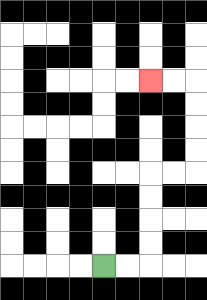{'start': '[4, 11]', 'end': '[6, 3]', 'path_directions': 'R,R,U,U,U,U,R,R,U,U,U,U,L,L', 'path_coordinates': '[[4, 11], [5, 11], [6, 11], [6, 10], [6, 9], [6, 8], [6, 7], [7, 7], [8, 7], [8, 6], [8, 5], [8, 4], [8, 3], [7, 3], [6, 3]]'}